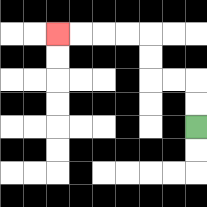{'start': '[8, 5]', 'end': '[2, 1]', 'path_directions': 'U,U,L,L,U,U,L,L,L,L', 'path_coordinates': '[[8, 5], [8, 4], [8, 3], [7, 3], [6, 3], [6, 2], [6, 1], [5, 1], [4, 1], [3, 1], [2, 1]]'}